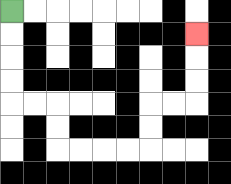{'start': '[0, 0]', 'end': '[8, 1]', 'path_directions': 'D,D,D,D,R,R,D,D,R,R,R,R,U,U,R,R,U,U,U', 'path_coordinates': '[[0, 0], [0, 1], [0, 2], [0, 3], [0, 4], [1, 4], [2, 4], [2, 5], [2, 6], [3, 6], [4, 6], [5, 6], [6, 6], [6, 5], [6, 4], [7, 4], [8, 4], [8, 3], [8, 2], [8, 1]]'}